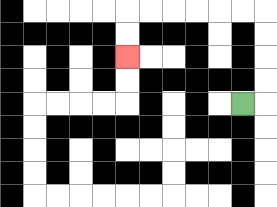{'start': '[10, 4]', 'end': '[5, 2]', 'path_directions': 'R,U,U,U,U,L,L,L,L,L,L,D,D', 'path_coordinates': '[[10, 4], [11, 4], [11, 3], [11, 2], [11, 1], [11, 0], [10, 0], [9, 0], [8, 0], [7, 0], [6, 0], [5, 0], [5, 1], [5, 2]]'}